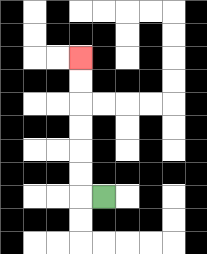{'start': '[4, 8]', 'end': '[3, 2]', 'path_directions': 'L,U,U,U,U,U,U', 'path_coordinates': '[[4, 8], [3, 8], [3, 7], [3, 6], [3, 5], [3, 4], [3, 3], [3, 2]]'}